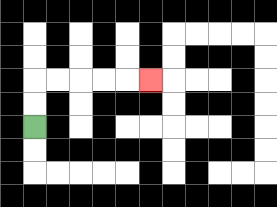{'start': '[1, 5]', 'end': '[6, 3]', 'path_directions': 'U,U,R,R,R,R,R', 'path_coordinates': '[[1, 5], [1, 4], [1, 3], [2, 3], [3, 3], [4, 3], [5, 3], [6, 3]]'}